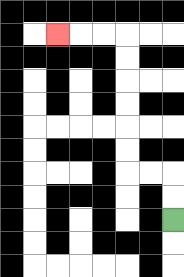{'start': '[7, 9]', 'end': '[2, 1]', 'path_directions': 'U,U,L,L,U,U,U,U,U,U,L,L,L', 'path_coordinates': '[[7, 9], [7, 8], [7, 7], [6, 7], [5, 7], [5, 6], [5, 5], [5, 4], [5, 3], [5, 2], [5, 1], [4, 1], [3, 1], [2, 1]]'}